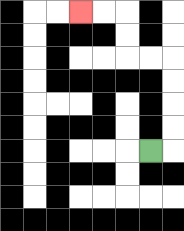{'start': '[6, 6]', 'end': '[3, 0]', 'path_directions': 'R,U,U,U,U,L,L,U,U,L,L', 'path_coordinates': '[[6, 6], [7, 6], [7, 5], [7, 4], [7, 3], [7, 2], [6, 2], [5, 2], [5, 1], [5, 0], [4, 0], [3, 0]]'}